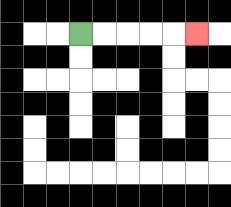{'start': '[3, 1]', 'end': '[8, 1]', 'path_directions': 'R,R,R,R,R', 'path_coordinates': '[[3, 1], [4, 1], [5, 1], [6, 1], [7, 1], [8, 1]]'}